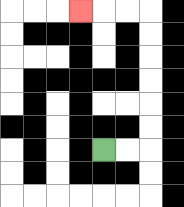{'start': '[4, 6]', 'end': '[3, 0]', 'path_directions': 'R,R,U,U,U,U,U,U,L,L,L', 'path_coordinates': '[[4, 6], [5, 6], [6, 6], [6, 5], [6, 4], [6, 3], [6, 2], [6, 1], [6, 0], [5, 0], [4, 0], [3, 0]]'}